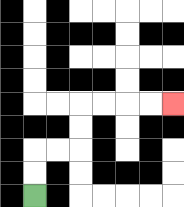{'start': '[1, 8]', 'end': '[7, 4]', 'path_directions': 'U,U,R,R,U,U,R,R,R,R', 'path_coordinates': '[[1, 8], [1, 7], [1, 6], [2, 6], [3, 6], [3, 5], [3, 4], [4, 4], [5, 4], [6, 4], [7, 4]]'}